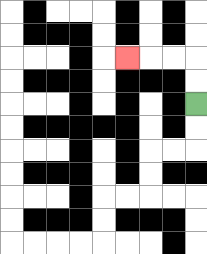{'start': '[8, 4]', 'end': '[5, 2]', 'path_directions': 'U,U,L,L,L', 'path_coordinates': '[[8, 4], [8, 3], [8, 2], [7, 2], [6, 2], [5, 2]]'}